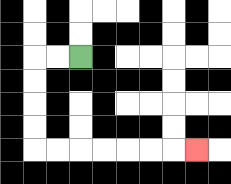{'start': '[3, 2]', 'end': '[8, 6]', 'path_directions': 'L,L,D,D,D,D,R,R,R,R,R,R,R', 'path_coordinates': '[[3, 2], [2, 2], [1, 2], [1, 3], [1, 4], [1, 5], [1, 6], [2, 6], [3, 6], [4, 6], [5, 6], [6, 6], [7, 6], [8, 6]]'}